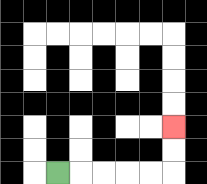{'start': '[2, 7]', 'end': '[7, 5]', 'path_directions': 'R,R,R,R,R,U,U', 'path_coordinates': '[[2, 7], [3, 7], [4, 7], [5, 7], [6, 7], [7, 7], [7, 6], [7, 5]]'}